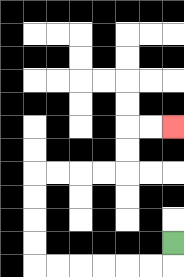{'start': '[7, 10]', 'end': '[7, 5]', 'path_directions': 'D,L,L,L,L,L,L,U,U,U,U,R,R,R,R,U,U,R,R', 'path_coordinates': '[[7, 10], [7, 11], [6, 11], [5, 11], [4, 11], [3, 11], [2, 11], [1, 11], [1, 10], [1, 9], [1, 8], [1, 7], [2, 7], [3, 7], [4, 7], [5, 7], [5, 6], [5, 5], [6, 5], [7, 5]]'}